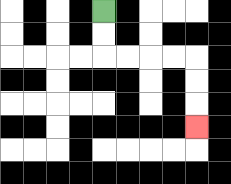{'start': '[4, 0]', 'end': '[8, 5]', 'path_directions': 'D,D,R,R,R,R,D,D,D', 'path_coordinates': '[[4, 0], [4, 1], [4, 2], [5, 2], [6, 2], [7, 2], [8, 2], [8, 3], [8, 4], [8, 5]]'}